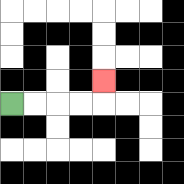{'start': '[0, 4]', 'end': '[4, 3]', 'path_directions': 'R,R,R,R,U', 'path_coordinates': '[[0, 4], [1, 4], [2, 4], [3, 4], [4, 4], [4, 3]]'}